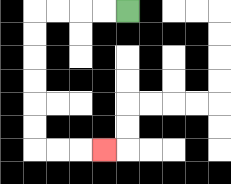{'start': '[5, 0]', 'end': '[4, 6]', 'path_directions': 'L,L,L,L,D,D,D,D,D,D,R,R,R', 'path_coordinates': '[[5, 0], [4, 0], [3, 0], [2, 0], [1, 0], [1, 1], [1, 2], [1, 3], [1, 4], [1, 5], [1, 6], [2, 6], [3, 6], [4, 6]]'}